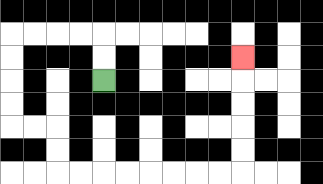{'start': '[4, 3]', 'end': '[10, 2]', 'path_directions': 'U,U,L,L,L,L,D,D,D,D,R,R,D,D,R,R,R,R,R,R,R,R,U,U,U,U,U', 'path_coordinates': '[[4, 3], [4, 2], [4, 1], [3, 1], [2, 1], [1, 1], [0, 1], [0, 2], [0, 3], [0, 4], [0, 5], [1, 5], [2, 5], [2, 6], [2, 7], [3, 7], [4, 7], [5, 7], [6, 7], [7, 7], [8, 7], [9, 7], [10, 7], [10, 6], [10, 5], [10, 4], [10, 3], [10, 2]]'}